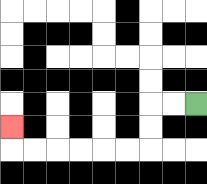{'start': '[8, 4]', 'end': '[0, 5]', 'path_directions': 'L,L,D,D,L,L,L,L,L,L,U', 'path_coordinates': '[[8, 4], [7, 4], [6, 4], [6, 5], [6, 6], [5, 6], [4, 6], [3, 6], [2, 6], [1, 6], [0, 6], [0, 5]]'}